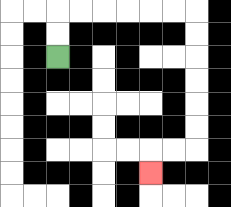{'start': '[2, 2]', 'end': '[6, 7]', 'path_directions': 'U,U,R,R,R,R,R,R,D,D,D,D,D,D,L,L,D', 'path_coordinates': '[[2, 2], [2, 1], [2, 0], [3, 0], [4, 0], [5, 0], [6, 0], [7, 0], [8, 0], [8, 1], [8, 2], [8, 3], [8, 4], [8, 5], [8, 6], [7, 6], [6, 6], [6, 7]]'}